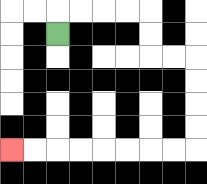{'start': '[2, 1]', 'end': '[0, 6]', 'path_directions': 'U,R,R,R,R,D,D,R,R,D,D,D,D,L,L,L,L,L,L,L,L', 'path_coordinates': '[[2, 1], [2, 0], [3, 0], [4, 0], [5, 0], [6, 0], [6, 1], [6, 2], [7, 2], [8, 2], [8, 3], [8, 4], [8, 5], [8, 6], [7, 6], [6, 6], [5, 6], [4, 6], [3, 6], [2, 6], [1, 6], [0, 6]]'}